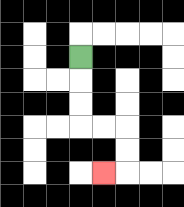{'start': '[3, 2]', 'end': '[4, 7]', 'path_directions': 'D,D,D,R,R,D,D,L', 'path_coordinates': '[[3, 2], [3, 3], [3, 4], [3, 5], [4, 5], [5, 5], [5, 6], [5, 7], [4, 7]]'}